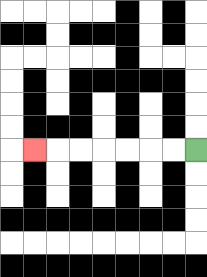{'start': '[8, 6]', 'end': '[1, 6]', 'path_directions': 'L,L,L,L,L,L,L', 'path_coordinates': '[[8, 6], [7, 6], [6, 6], [5, 6], [4, 6], [3, 6], [2, 6], [1, 6]]'}